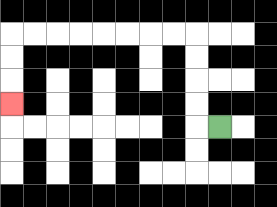{'start': '[9, 5]', 'end': '[0, 4]', 'path_directions': 'L,U,U,U,U,L,L,L,L,L,L,L,L,D,D,D', 'path_coordinates': '[[9, 5], [8, 5], [8, 4], [8, 3], [8, 2], [8, 1], [7, 1], [6, 1], [5, 1], [4, 1], [3, 1], [2, 1], [1, 1], [0, 1], [0, 2], [0, 3], [0, 4]]'}